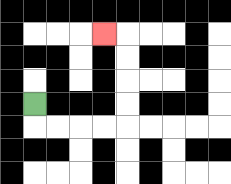{'start': '[1, 4]', 'end': '[4, 1]', 'path_directions': 'D,R,R,R,R,U,U,U,U,L', 'path_coordinates': '[[1, 4], [1, 5], [2, 5], [3, 5], [4, 5], [5, 5], [5, 4], [5, 3], [5, 2], [5, 1], [4, 1]]'}